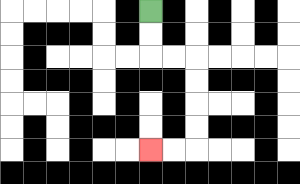{'start': '[6, 0]', 'end': '[6, 6]', 'path_directions': 'D,D,R,R,D,D,D,D,L,L', 'path_coordinates': '[[6, 0], [6, 1], [6, 2], [7, 2], [8, 2], [8, 3], [8, 4], [8, 5], [8, 6], [7, 6], [6, 6]]'}